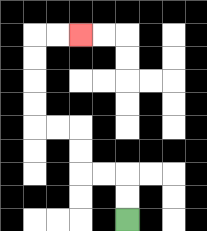{'start': '[5, 9]', 'end': '[3, 1]', 'path_directions': 'U,U,L,L,U,U,L,L,U,U,U,U,R,R', 'path_coordinates': '[[5, 9], [5, 8], [5, 7], [4, 7], [3, 7], [3, 6], [3, 5], [2, 5], [1, 5], [1, 4], [1, 3], [1, 2], [1, 1], [2, 1], [3, 1]]'}